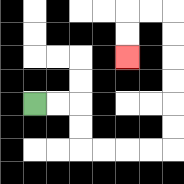{'start': '[1, 4]', 'end': '[5, 2]', 'path_directions': 'R,R,D,D,R,R,R,R,U,U,U,U,U,U,L,L,D,D', 'path_coordinates': '[[1, 4], [2, 4], [3, 4], [3, 5], [3, 6], [4, 6], [5, 6], [6, 6], [7, 6], [7, 5], [7, 4], [7, 3], [7, 2], [7, 1], [7, 0], [6, 0], [5, 0], [5, 1], [5, 2]]'}